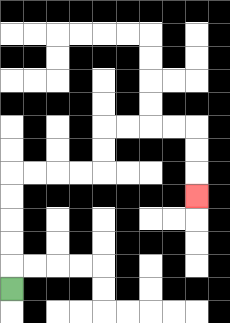{'start': '[0, 12]', 'end': '[8, 8]', 'path_directions': 'U,U,U,U,U,R,R,R,R,U,U,R,R,R,R,D,D,D', 'path_coordinates': '[[0, 12], [0, 11], [0, 10], [0, 9], [0, 8], [0, 7], [1, 7], [2, 7], [3, 7], [4, 7], [4, 6], [4, 5], [5, 5], [6, 5], [7, 5], [8, 5], [8, 6], [8, 7], [8, 8]]'}